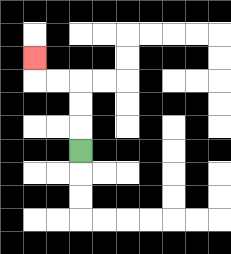{'start': '[3, 6]', 'end': '[1, 2]', 'path_directions': 'U,U,U,L,L,U', 'path_coordinates': '[[3, 6], [3, 5], [3, 4], [3, 3], [2, 3], [1, 3], [1, 2]]'}